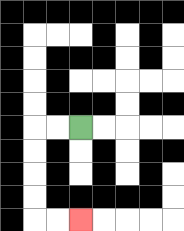{'start': '[3, 5]', 'end': '[3, 9]', 'path_directions': 'L,L,D,D,D,D,R,R', 'path_coordinates': '[[3, 5], [2, 5], [1, 5], [1, 6], [1, 7], [1, 8], [1, 9], [2, 9], [3, 9]]'}